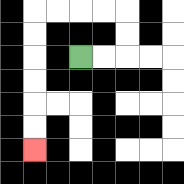{'start': '[3, 2]', 'end': '[1, 6]', 'path_directions': 'R,R,U,U,L,L,L,L,D,D,D,D,D,D', 'path_coordinates': '[[3, 2], [4, 2], [5, 2], [5, 1], [5, 0], [4, 0], [3, 0], [2, 0], [1, 0], [1, 1], [1, 2], [1, 3], [1, 4], [1, 5], [1, 6]]'}